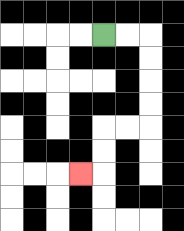{'start': '[4, 1]', 'end': '[3, 7]', 'path_directions': 'R,R,D,D,D,D,L,L,D,D,L', 'path_coordinates': '[[4, 1], [5, 1], [6, 1], [6, 2], [6, 3], [6, 4], [6, 5], [5, 5], [4, 5], [4, 6], [4, 7], [3, 7]]'}